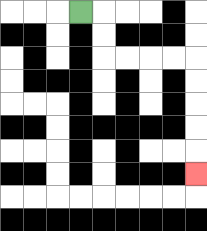{'start': '[3, 0]', 'end': '[8, 7]', 'path_directions': 'R,D,D,R,R,R,R,D,D,D,D,D', 'path_coordinates': '[[3, 0], [4, 0], [4, 1], [4, 2], [5, 2], [6, 2], [7, 2], [8, 2], [8, 3], [8, 4], [8, 5], [8, 6], [8, 7]]'}